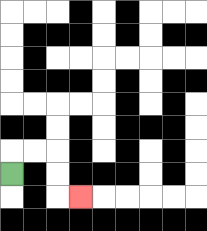{'start': '[0, 7]', 'end': '[3, 8]', 'path_directions': 'U,R,R,D,D,R', 'path_coordinates': '[[0, 7], [0, 6], [1, 6], [2, 6], [2, 7], [2, 8], [3, 8]]'}